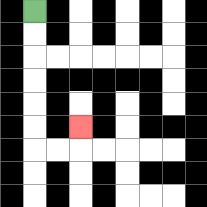{'start': '[1, 0]', 'end': '[3, 5]', 'path_directions': 'D,D,D,D,D,D,R,R,U', 'path_coordinates': '[[1, 0], [1, 1], [1, 2], [1, 3], [1, 4], [1, 5], [1, 6], [2, 6], [3, 6], [3, 5]]'}